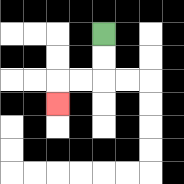{'start': '[4, 1]', 'end': '[2, 4]', 'path_directions': 'D,D,L,L,D', 'path_coordinates': '[[4, 1], [4, 2], [4, 3], [3, 3], [2, 3], [2, 4]]'}